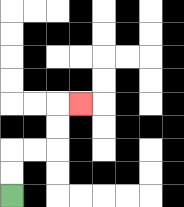{'start': '[0, 8]', 'end': '[3, 4]', 'path_directions': 'U,U,R,R,U,U,R', 'path_coordinates': '[[0, 8], [0, 7], [0, 6], [1, 6], [2, 6], [2, 5], [2, 4], [3, 4]]'}